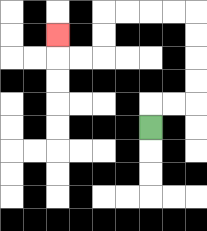{'start': '[6, 5]', 'end': '[2, 1]', 'path_directions': 'U,R,R,U,U,U,U,L,L,L,L,D,D,L,L,U', 'path_coordinates': '[[6, 5], [6, 4], [7, 4], [8, 4], [8, 3], [8, 2], [8, 1], [8, 0], [7, 0], [6, 0], [5, 0], [4, 0], [4, 1], [4, 2], [3, 2], [2, 2], [2, 1]]'}